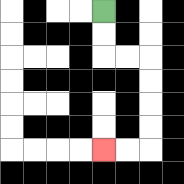{'start': '[4, 0]', 'end': '[4, 6]', 'path_directions': 'D,D,R,R,D,D,D,D,L,L', 'path_coordinates': '[[4, 0], [4, 1], [4, 2], [5, 2], [6, 2], [6, 3], [6, 4], [6, 5], [6, 6], [5, 6], [4, 6]]'}